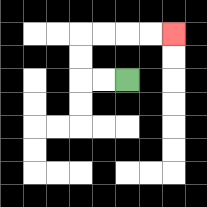{'start': '[5, 3]', 'end': '[7, 1]', 'path_directions': 'L,L,U,U,R,R,R,R', 'path_coordinates': '[[5, 3], [4, 3], [3, 3], [3, 2], [3, 1], [4, 1], [5, 1], [6, 1], [7, 1]]'}